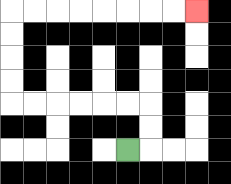{'start': '[5, 6]', 'end': '[8, 0]', 'path_directions': 'R,U,U,L,L,L,L,L,L,U,U,U,U,R,R,R,R,R,R,R,R', 'path_coordinates': '[[5, 6], [6, 6], [6, 5], [6, 4], [5, 4], [4, 4], [3, 4], [2, 4], [1, 4], [0, 4], [0, 3], [0, 2], [0, 1], [0, 0], [1, 0], [2, 0], [3, 0], [4, 0], [5, 0], [6, 0], [7, 0], [8, 0]]'}